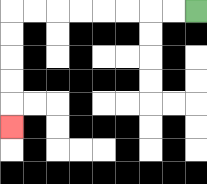{'start': '[8, 0]', 'end': '[0, 5]', 'path_directions': 'L,L,L,L,L,L,L,L,D,D,D,D,D', 'path_coordinates': '[[8, 0], [7, 0], [6, 0], [5, 0], [4, 0], [3, 0], [2, 0], [1, 0], [0, 0], [0, 1], [0, 2], [0, 3], [0, 4], [0, 5]]'}